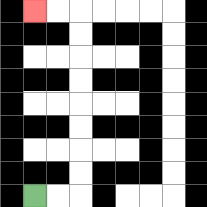{'start': '[1, 8]', 'end': '[1, 0]', 'path_directions': 'R,R,U,U,U,U,U,U,U,U,L,L', 'path_coordinates': '[[1, 8], [2, 8], [3, 8], [3, 7], [3, 6], [3, 5], [3, 4], [3, 3], [3, 2], [3, 1], [3, 0], [2, 0], [1, 0]]'}